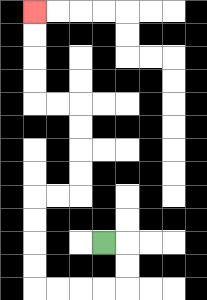{'start': '[4, 10]', 'end': '[1, 0]', 'path_directions': 'R,D,D,L,L,L,L,U,U,U,U,R,R,U,U,U,U,L,L,U,U,U,U', 'path_coordinates': '[[4, 10], [5, 10], [5, 11], [5, 12], [4, 12], [3, 12], [2, 12], [1, 12], [1, 11], [1, 10], [1, 9], [1, 8], [2, 8], [3, 8], [3, 7], [3, 6], [3, 5], [3, 4], [2, 4], [1, 4], [1, 3], [1, 2], [1, 1], [1, 0]]'}